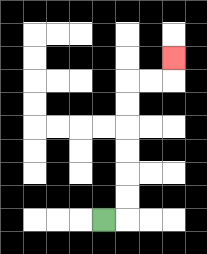{'start': '[4, 9]', 'end': '[7, 2]', 'path_directions': 'R,U,U,U,U,U,U,R,R,U', 'path_coordinates': '[[4, 9], [5, 9], [5, 8], [5, 7], [5, 6], [5, 5], [5, 4], [5, 3], [6, 3], [7, 3], [7, 2]]'}